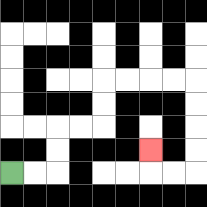{'start': '[0, 7]', 'end': '[6, 6]', 'path_directions': 'R,R,U,U,R,R,U,U,R,R,R,R,D,D,D,D,L,L,U', 'path_coordinates': '[[0, 7], [1, 7], [2, 7], [2, 6], [2, 5], [3, 5], [4, 5], [4, 4], [4, 3], [5, 3], [6, 3], [7, 3], [8, 3], [8, 4], [8, 5], [8, 6], [8, 7], [7, 7], [6, 7], [6, 6]]'}